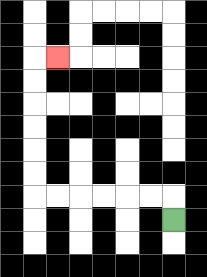{'start': '[7, 9]', 'end': '[2, 2]', 'path_directions': 'U,L,L,L,L,L,L,U,U,U,U,U,U,R', 'path_coordinates': '[[7, 9], [7, 8], [6, 8], [5, 8], [4, 8], [3, 8], [2, 8], [1, 8], [1, 7], [1, 6], [1, 5], [1, 4], [1, 3], [1, 2], [2, 2]]'}